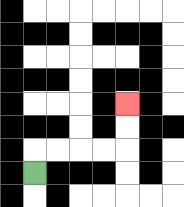{'start': '[1, 7]', 'end': '[5, 4]', 'path_directions': 'U,R,R,R,R,U,U', 'path_coordinates': '[[1, 7], [1, 6], [2, 6], [3, 6], [4, 6], [5, 6], [5, 5], [5, 4]]'}